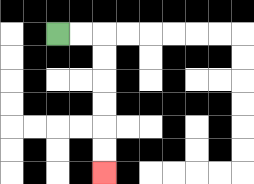{'start': '[2, 1]', 'end': '[4, 7]', 'path_directions': 'R,R,D,D,D,D,D,D', 'path_coordinates': '[[2, 1], [3, 1], [4, 1], [4, 2], [4, 3], [4, 4], [4, 5], [4, 6], [4, 7]]'}